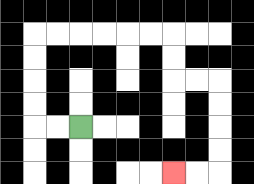{'start': '[3, 5]', 'end': '[7, 7]', 'path_directions': 'L,L,U,U,U,U,R,R,R,R,R,R,D,D,R,R,D,D,D,D,L,L', 'path_coordinates': '[[3, 5], [2, 5], [1, 5], [1, 4], [1, 3], [1, 2], [1, 1], [2, 1], [3, 1], [4, 1], [5, 1], [6, 1], [7, 1], [7, 2], [7, 3], [8, 3], [9, 3], [9, 4], [9, 5], [9, 6], [9, 7], [8, 7], [7, 7]]'}